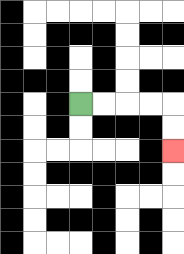{'start': '[3, 4]', 'end': '[7, 6]', 'path_directions': 'R,R,R,R,D,D', 'path_coordinates': '[[3, 4], [4, 4], [5, 4], [6, 4], [7, 4], [7, 5], [7, 6]]'}